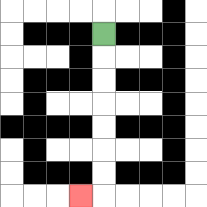{'start': '[4, 1]', 'end': '[3, 8]', 'path_directions': 'D,D,D,D,D,D,D,L', 'path_coordinates': '[[4, 1], [4, 2], [4, 3], [4, 4], [4, 5], [4, 6], [4, 7], [4, 8], [3, 8]]'}